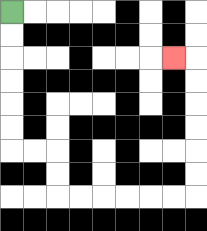{'start': '[0, 0]', 'end': '[7, 2]', 'path_directions': 'D,D,D,D,D,D,R,R,D,D,R,R,R,R,R,R,U,U,U,U,U,U,L', 'path_coordinates': '[[0, 0], [0, 1], [0, 2], [0, 3], [0, 4], [0, 5], [0, 6], [1, 6], [2, 6], [2, 7], [2, 8], [3, 8], [4, 8], [5, 8], [6, 8], [7, 8], [8, 8], [8, 7], [8, 6], [8, 5], [8, 4], [8, 3], [8, 2], [7, 2]]'}